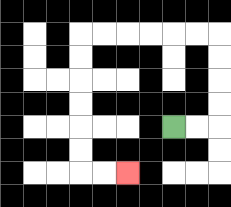{'start': '[7, 5]', 'end': '[5, 7]', 'path_directions': 'R,R,U,U,U,U,L,L,L,L,L,L,D,D,D,D,D,D,R,R', 'path_coordinates': '[[7, 5], [8, 5], [9, 5], [9, 4], [9, 3], [9, 2], [9, 1], [8, 1], [7, 1], [6, 1], [5, 1], [4, 1], [3, 1], [3, 2], [3, 3], [3, 4], [3, 5], [3, 6], [3, 7], [4, 7], [5, 7]]'}